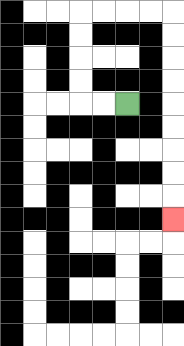{'start': '[5, 4]', 'end': '[7, 9]', 'path_directions': 'L,L,U,U,U,U,R,R,R,R,D,D,D,D,D,D,D,D,D', 'path_coordinates': '[[5, 4], [4, 4], [3, 4], [3, 3], [3, 2], [3, 1], [3, 0], [4, 0], [5, 0], [6, 0], [7, 0], [7, 1], [7, 2], [7, 3], [7, 4], [7, 5], [7, 6], [7, 7], [7, 8], [7, 9]]'}